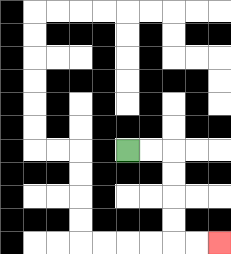{'start': '[5, 6]', 'end': '[9, 10]', 'path_directions': 'R,R,D,D,D,D,R,R', 'path_coordinates': '[[5, 6], [6, 6], [7, 6], [7, 7], [7, 8], [7, 9], [7, 10], [8, 10], [9, 10]]'}